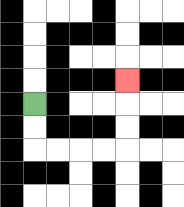{'start': '[1, 4]', 'end': '[5, 3]', 'path_directions': 'D,D,R,R,R,R,U,U,U', 'path_coordinates': '[[1, 4], [1, 5], [1, 6], [2, 6], [3, 6], [4, 6], [5, 6], [5, 5], [5, 4], [5, 3]]'}